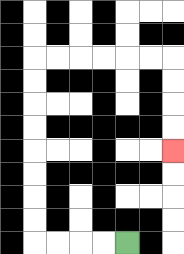{'start': '[5, 10]', 'end': '[7, 6]', 'path_directions': 'L,L,L,L,U,U,U,U,U,U,U,U,R,R,R,R,R,R,D,D,D,D', 'path_coordinates': '[[5, 10], [4, 10], [3, 10], [2, 10], [1, 10], [1, 9], [1, 8], [1, 7], [1, 6], [1, 5], [1, 4], [1, 3], [1, 2], [2, 2], [3, 2], [4, 2], [5, 2], [6, 2], [7, 2], [7, 3], [7, 4], [7, 5], [7, 6]]'}